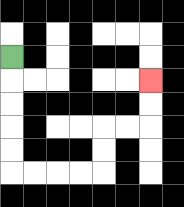{'start': '[0, 2]', 'end': '[6, 3]', 'path_directions': 'D,D,D,D,D,R,R,R,R,U,U,R,R,U,U', 'path_coordinates': '[[0, 2], [0, 3], [0, 4], [0, 5], [0, 6], [0, 7], [1, 7], [2, 7], [3, 7], [4, 7], [4, 6], [4, 5], [5, 5], [6, 5], [6, 4], [6, 3]]'}